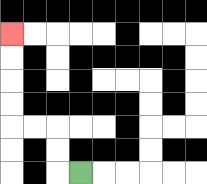{'start': '[3, 7]', 'end': '[0, 1]', 'path_directions': 'L,U,U,L,L,U,U,U,U', 'path_coordinates': '[[3, 7], [2, 7], [2, 6], [2, 5], [1, 5], [0, 5], [0, 4], [0, 3], [0, 2], [0, 1]]'}